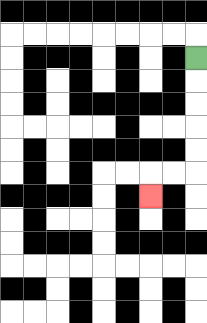{'start': '[8, 2]', 'end': '[6, 8]', 'path_directions': 'D,D,D,D,D,L,L,D', 'path_coordinates': '[[8, 2], [8, 3], [8, 4], [8, 5], [8, 6], [8, 7], [7, 7], [6, 7], [6, 8]]'}